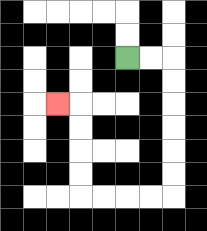{'start': '[5, 2]', 'end': '[2, 4]', 'path_directions': 'R,R,D,D,D,D,D,D,L,L,L,L,U,U,U,U,L', 'path_coordinates': '[[5, 2], [6, 2], [7, 2], [7, 3], [7, 4], [7, 5], [7, 6], [7, 7], [7, 8], [6, 8], [5, 8], [4, 8], [3, 8], [3, 7], [3, 6], [3, 5], [3, 4], [2, 4]]'}